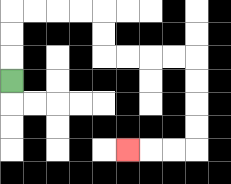{'start': '[0, 3]', 'end': '[5, 6]', 'path_directions': 'U,U,U,R,R,R,R,D,D,R,R,R,R,D,D,D,D,L,L,L', 'path_coordinates': '[[0, 3], [0, 2], [0, 1], [0, 0], [1, 0], [2, 0], [3, 0], [4, 0], [4, 1], [4, 2], [5, 2], [6, 2], [7, 2], [8, 2], [8, 3], [8, 4], [8, 5], [8, 6], [7, 6], [6, 6], [5, 6]]'}